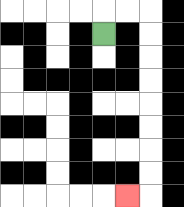{'start': '[4, 1]', 'end': '[5, 8]', 'path_directions': 'U,R,R,D,D,D,D,D,D,D,D,L', 'path_coordinates': '[[4, 1], [4, 0], [5, 0], [6, 0], [6, 1], [6, 2], [6, 3], [6, 4], [6, 5], [6, 6], [6, 7], [6, 8], [5, 8]]'}